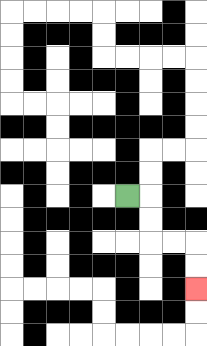{'start': '[5, 8]', 'end': '[8, 12]', 'path_directions': 'R,D,D,R,R,D,D', 'path_coordinates': '[[5, 8], [6, 8], [6, 9], [6, 10], [7, 10], [8, 10], [8, 11], [8, 12]]'}